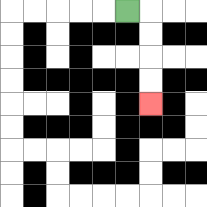{'start': '[5, 0]', 'end': '[6, 4]', 'path_directions': 'R,D,D,D,D', 'path_coordinates': '[[5, 0], [6, 0], [6, 1], [6, 2], [6, 3], [6, 4]]'}